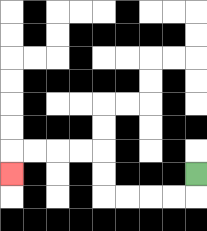{'start': '[8, 7]', 'end': '[0, 7]', 'path_directions': 'D,L,L,L,L,U,U,L,L,L,L,D', 'path_coordinates': '[[8, 7], [8, 8], [7, 8], [6, 8], [5, 8], [4, 8], [4, 7], [4, 6], [3, 6], [2, 6], [1, 6], [0, 6], [0, 7]]'}